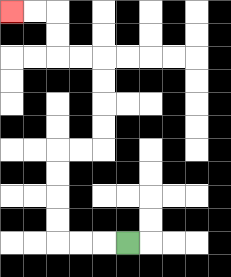{'start': '[5, 10]', 'end': '[0, 0]', 'path_directions': 'L,L,L,U,U,U,U,R,R,U,U,U,U,L,L,U,U,L,L', 'path_coordinates': '[[5, 10], [4, 10], [3, 10], [2, 10], [2, 9], [2, 8], [2, 7], [2, 6], [3, 6], [4, 6], [4, 5], [4, 4], [4, 3], [4, 2], [3, 2], [2, 2], [2, 1], [2, 0], [1, 0], [0, 0]]'}